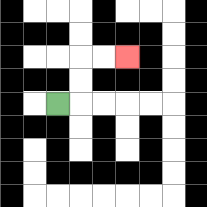{'start': '[2, 4]', 'end': '[5, 2]', 'path_directions': 'R,U,U,R,R', 'path_coordinates': '[[2, 4], [3, 4], [3, 3], [3, 2], [4, 2], [5, 2]]'}